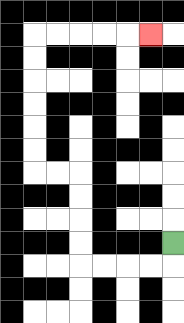{'start': '[7, 10]', 'end': '[6, 1]', 'path_directions': 'D,L,L,L,L,U,U,U,U,L,L,U,U,U,U,U,U,R,R,R,R,R', 'path_coordinates': '[[7, 10], [7, 11], [6, 11], [5, 11], [4, 11], [3, 11], [3, 10], [3, 9], [3, 8], [3, 7], [2, 7], [1, 7], [1, 6], [1, 5], [1, 4], [1, 3], [1, 2], [1, 1], [2, 1], [3, 1], [4, 1], [5, 1], [6, 1]]'}